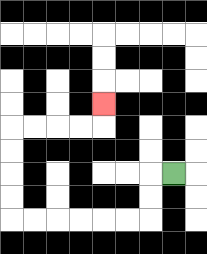{'start': '[7, 7]', 'end': '[4, 4]', 'path_directions': 'L,D,D,L,L,L,L,L,L,U,U,U,U,R,R,R,R,U', 'path_coordinates': '[[7, 7], [6, 7], [6, 8], [6, 9], [5, 9], [4, 9], [3, 9], [2, 9], [1, 9], [0, 9], [0, 8], [0, 7], [0, 6], [0, 5], [1, 5], [2, 5], [3, 5], [4, 5], [4, 4]]'}